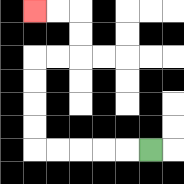{'start': '[6, 6]', 'end': '[1, 0]', 'path_directions': 'L,L,L,L,L,U,U,U,U,R,R,U,U,L,L', 'path_coordinates': '[[6, 6], [5, 6], [4, 6], [3, 6], [2, 6], [1, 6], [1, 5], [1, 4], [1, 3], [1, 2], [2, 2], [3, 2], [3, 1], [3, 0], [2, 0], [1, 0]]'}